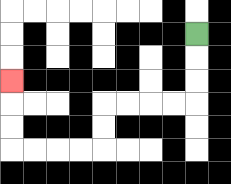{'start': '[8, 1]', 'end': '[0, 3]', 'path_directions': 'D,D,D,L,L,L,L,D,D,L,L,L,L,U,U,U', 'path_coordinates': '[[8, 1], [8, 2], [8, 3], [8, 4], [7, 4], [6, 4], [5, 4], [4, 4], [4, 5], [4, 6], [3, 6], [2, 6], [1, 6], [0, 6], [0, 5], [0, 4], [0, 3]]'}